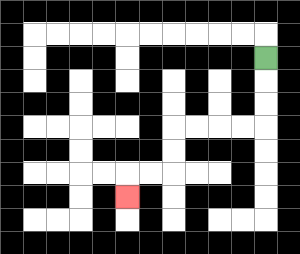{'start': '[11, 2]', 'end': '[5, 8]', 'path_directions': 'D,D,D,L,L,L,L,D,D,L,L,D', 'path_coordinates': '[[11, 2], [11, 3], [11, 4], [11, 5], [10, 5], [9, 5], [8, 5], [7, 5], [7, 6], [7, 7], [6, 7], [5, 7], [5, 8]]'}